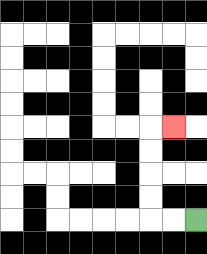{'start': '[8, 9]', 'end': '[7, 5]', 'path_directions': 'L,L,U,U,U,U,R', 'path_coordinates': '[[8, 9], [7, 9], [6, 9], [6, 8], [6, 7], [6, 6], [6, 5], [7, 5]]'}